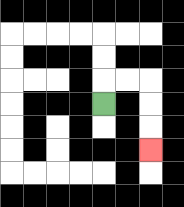{'start': '[4, 4]', 'end': '[6, 6]', 'path_directions': 'U,R,R,D,D,D', 'path_coordinates': '[[4, 4], [4, 3], [5, 3], [6, 3], [6, 4], [6, 5], [6, 6]]'}